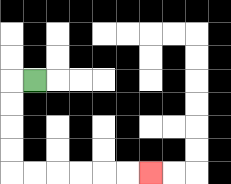{'start': '[1, 3]', 'end': '[6, 7]', 'path_directions': 'L,D,D,D,D,R,R,R,R,R,R', 'path_coordinates': '[[1, 3], [0, 3], [0, 4], [0, 5], [0, 6], [0, 7], [1, 7], [2, 7], [3, 7], [4, 7], [5, 7], [6, 7]]'}